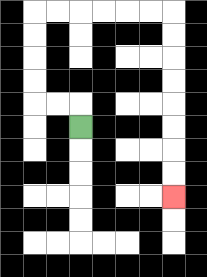{'start': '[3, 5]', 'end': '[7, 8]', 'path_directions': 'U,L,L,U,U,U,U,R,R,R,R,R,R,D,D,D,D,D,D,D,D', 'path_coordinates': '[[3, 5], [3, 4], [2, 4], [1, 4], [1, 3], [1, 2], [1, 1], [1, 0], [2, 0], [3, 0], [4, 0], [5, 0], [6, 0], [7, 0], [7, 1], [7, 2], [7, 3], [7, 4], [7, 5], [7, 6], [7, 7], [7, 8]]'}